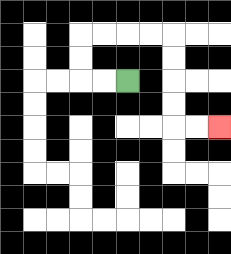{'start': '[5, 3]', 'end': '[9, 5]', 'path_directions': 'L,L,U,U,R,R,R,R,D,D,D,D,R,R', 'path_coordinates': '[[5, 3], [4, 3], [3, 3], [3, 2], [3, 1], [4, 1], [5, 1], [6, 1], [7, 1], [7, 2], [7, 3], [7, 4], [7, 5], [8, 5], [9, 5]]'}